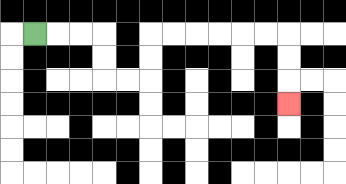{'start': '[1, 1]', 'end': '[12, 4]', 'path_directions': 'R,R,R,D,D,R,R,U,U,R,R,R,R,R,R,D,D,D', 'path_coordinates': '[[1, 1], [2, 1], [3, 1], [4, 1], [4, 2], [4, 3], [5, 3], [6, 3], [6, 2], [6, 1], [7, 1], [8, 1], [9, 1], [10, 1], [11, 1], [12, 1], [12, 2], [12, 3], [12, 4]]'}